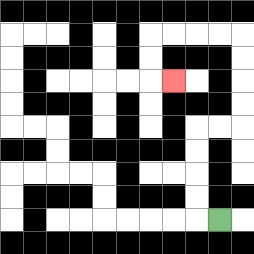{'start': '[9, 9]', 'end': '[7, 3]', 'path_directions': 'L,U,U,U,U,R,R,U,U,U,U,L,L,L,L,D,D,R', 'path_coordinates': '[[9, 9], [8, 9], [8, 8], [8, 7], [8, 6], [8, 5], [9, 5], [10, 5], [10, 4], [10, 3], [10, 2], [10, 1], [9, 1], [8, 1], [7, 1], [6, 1], [6, 2], [6, 3], [7, 3]]'}